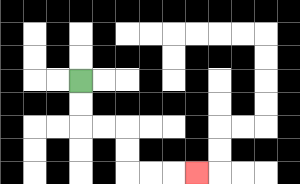{'start': '[3, 3]', 'end': '[8, 7]', 'path_directions': 'D,D,R,R,D,D,R,R,R', 'path_coordinates': '[[3, 3], [3, 4], [3, 5], [4, 5], [5, 5], [5, 6], [5, 7], [6, 7], [7, 7], [8, 7]]'}